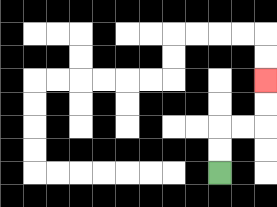{'start': '[9, 7]', 'end': '[11, 3]', 'path_directions': 'U,U,R,R,U,U', 'path_coordinates': '[[9, 7], [9, 6], [9, 5], [10, 5], [11, 5], [11, 4], [11, 3]]'}